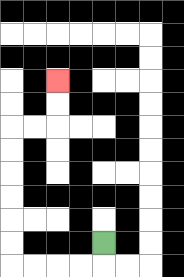{'start': '[4, 10]', 'end': '[2, 3]', 'path_directions': 'D,L,L,L,L,U,U,U,U,U,U,R,R,U,U', 'path_coordinates': '[[4, 10], [4, 11], [3, 11], [2, 11], [1, 11], [0, 11], [0, 10], [0, 9], [0, 8], [0, 7], [0, 6], [0, 5], [1, 5], [2, 5], [2, 4], [2, 3]]'}